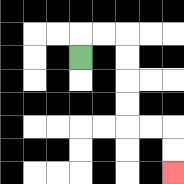{'start': '[3, 2]', 'end': '[7, 7]', 'path_directions': 'U,R,R,D,D,D,D,R,R,D,D', 'path_coordinates': '[[3, 2], [3, 1], [4, 1], [5, 1], [5, 2], [5, 3], [5, 4], [5, 5], [6, 5], [7, 5], [7, 6], [7, 7]]'}